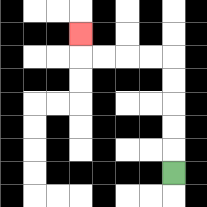{'start': '[7, 7]', 'end': '[3, 1]', 'path_directions': 'U,U,U,U,U,L,L,L,L,U', 'path_coordinates': '[[7, 7], [7, 6], [7, 5], [7, 4], [7, 3], [7, 2], [6, 2], [5, 2], [4, 2], [3, 2], [3, 1]]'}